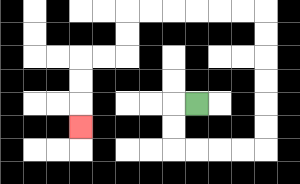{'start': '[8, 4]', 'end': '[3, 5]', 'path_directions': 'L,D,D,R,R,R,R,U,U,U,U,U,U,L,L,L,L,L,L,D,D,L,L,D,D,D', 'path_coordinates': '[[8, 4], [7, 4], [7, 5], [7, 6], [8, 6], [9, 6], [10, 6], [11, 6], [11, 5], [11, 4], [11, 3], [11, 2], [11, 1], [11, 0], [10, 0], [9, 0], [8, 0], [7, 0], [6, 0], [5, 0], [5, 1], [5, 2], [4, 2], [3, 2], [3, 3], [3, 4], [3, 5]]'}